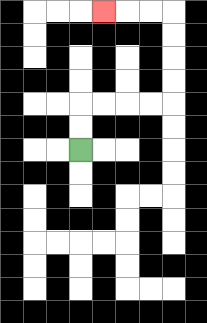{'start': '[3, 6]', 'end': '[4, 0]', 'path_directions': 'U,U,R,R,R,R,U,U,U,U,L,L,L', 'path_coordinates': '[[3, 6], [3, 5], [3, 4], [4, 4], [5, 4], [6, 4], [7, 4], [7, 3], [7, 2], [7, 1], [7, 0], [6, 0], [5, 0], [4, 0]]'}